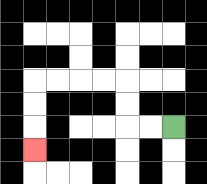{'start': '[7, 5]', 'end': '[1, 6]', 'path_directions': 'L,L,U,U,L,L,L,L,D,D,D', 'path_coordinates': '[[7, 5], [6, 5], [5, 5], [5, 4], [5, 3], [4, 3], [3, 3], [2, 3], [1, 3], [1, 4], [1, 5], [1, 6]]'}